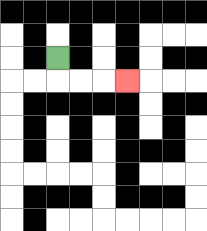{'start': '[2, 2]', 'end': '[5, 3]', 'path_directions': 'D,R,R,R', 'path_coordinates': '[[2, 2], [2, 3], [3, 3], [4, 3], [5, 3]]'}